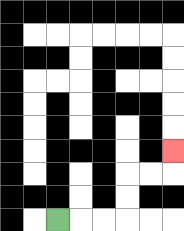{'start': '[2, 9]', 'end': '[7, 6]', 'path_directions': 'R,R,R,U,U,R,R,U', 'path_coordinates': '[[2, 9], [3, 9], [4, 9], [5, 9], [5, 8], [5, 7], [6, 7], [7, 7], [7, 6]]'}